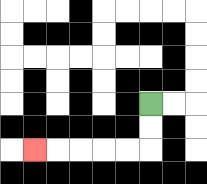{'start': '[6, 4]', 'end': '[1, 6]', 'path_directions': 'D,D,L,L,L,L,L', 'path_coordinates': '[[6, 4], [6, 5], [6, 6], [5, 6], [4, 6], [3, 6], [2, 6], [1, 6]]'}